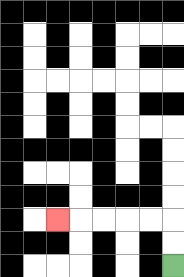{'start': '[7, 11]', 'end': '[2, 9]', 'path_directions': 'U,U,L,L,L,L,L', 'path_coordinates': '[[7, 11], [7, 10], [7, 9], [6, 9], [5, 9], [4, 9], [3, 9], [2, 9]]'}